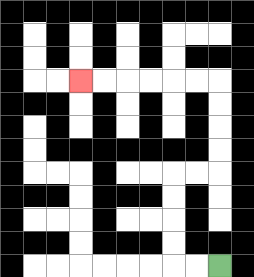{'start': '[9, 11]', 'end': '[3, 3]', 'path_directions': 'L,L,U,U,U,U,R,R,U,U,U,U,L,L,L,L,L,L', 'path_coordinates': '[[9, 11], [8, 11], [7, 11], [7, 10], [7, 9], [7, 8], [7, 7], [8, 7], [9, 7], [9, 6], [9, 5], [9, 4], [9, 3], [8, 3], [7, 3], [6, 3], [5, 3], [4, 3], [3, 3]]'}